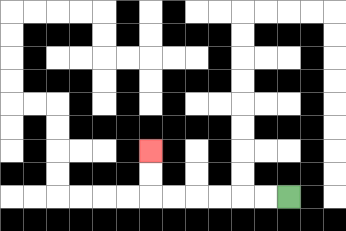{'start': '[12, 8]', 'end': '[6, 6]', 'path_directions': 'L,L,L,L,L,L,U,U', 'path_coordinates': '[[12, 8], [11, 8], [10, 8], [9, 8], [8, 8], [7, 8], [6, 8], [6, 7], [6, 6]]'}